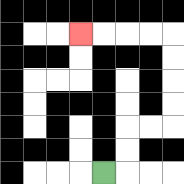{'start': '[4, 7]', 'end': '[3, 1]', 'path_directions': 'R,U,U,R,R,U,U,U,U,L,L,L,L', 'path_coordinates': '[[4, 7], [5, 7], [5, 6], [5, 5], [6, 5], [7, 5], [7, 4], [7, 3], [7, 2], [7, 1], [6, 1], [5, 1], [4, 1], [3, 1]]'}